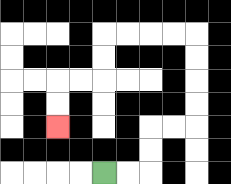{'start': '[4, 7]', 'end': '[2, 5]', 'path_directions': 'R,R,U,U,R,R,U,U,U,U,L,L,L,L,D,D,L,L,D,D', 'path_coordinates': '[[4, 7], [5, 7], [6, 7], [6, 6], [6, 5], [7, 5], [8, 5], [8, 4], [8, 3], [8, 2], [8, 1], [7, 1], [6, 1], [5, 1], [4, 1], [4, 2], [4, 3], [3, 3], [2, 3], [2, 4], [2, 5]]'}